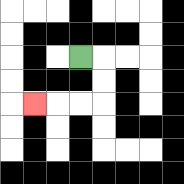{'start': '[3, 2]', 'end': '[1, 4]', 'path_directions': 'R,D,D,L,L,L', 'path_coordinates': '[[3, 2], [4, 2], [4, 3], [4, 4], [3, 4], [2, 4], [1, 4]]'}